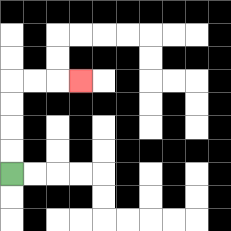{'start': '[0, 7]', 'end': '[3, 3]', 'path_directions': 'U,U,U,U,R,R,R', 'path_coordinates': '[[0, 7], [0, 6], [0, 5], [0, 4], [0, 3], [1, 3], [2, 3], [3, 3]]'}